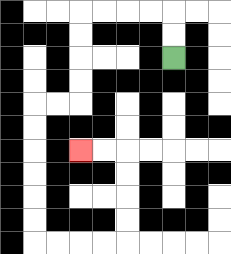{'start': '[7, 2]', 'end': '[3, 6]', 'path_directions': 'U,U,L,L,L,L,D,D,D,D,L,L,D,D,D,D,D,D,R,R,R,R,U,U,U,U,L,L', 'path_coordinates': '[[7, 2], [7, 1], [7, 0], [6, 0], [5, 0], [4, 0], [3, 0], [3, 1], [3, 2], [3, 3], [3, 4], [2, 4], [1, 4], [1, 5], [1, 6], [1, 7], [1, 8], [1, 9], [1, 10], [2, 10], [3, 10], [4, 10], [5, 10], [5, 9], [5, 8], [5, 7], [5, 6], [4, 6], [3, 6]]'}